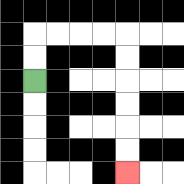{'start': '[1, 3]', 'end': '[5, 7]', 'path_directions': 'U,U,R,R,R,R,D,D,D,D,D,D', 'path_coordinates': '[[1, 3], [1, 2], [1, 1], [2, 1], [3, 1], [4, 1], [5, 1], [5, 2], [5, 3], [5, 4], [5, 5], [5, 6], [5, 7]]'}